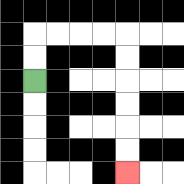{'start': '[1, 3]', 'end': '[5, 7]', 'path_directions': 'U,U,R,R,R,R,D,D,D,D,D,D', 'path_coordinates': '[[1, 3], [1, 2], [1, 1], [2, 1], [3, 1], [4, 1], [5, 1], [5, 2], [5, 3], [5, 4], [5, 5], [5, 6], [5, 7]]'}